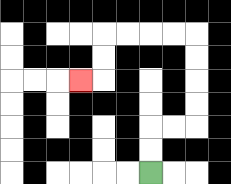{'start': '[6, 7]', 'end': '[3, 3]', 'path_directions': 'U,U,R,R,U,U,U,U,L,L,L,L,D,D,L', 'path_coordinates': '[[6, 7], [6, 6], [6, 5], [7, 5], [8, 5], [8, 4], [8, 3], [8, 2], [8, 1], [7, 1], [6, 1], [5, 1], [4, 1], [4, 2], [4, 3], [3, 3]]'}